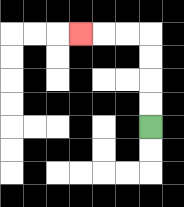{'start': '[6, 5]', 'end': '[3, 1]', 'path_directions': 'U,U,U,U,L,L,L', 'path_coordinates': '[[6, 5], [6, 4], [6, 3], [6, 2], [6, 1], [5, 1], [4, 1], [3, 1]]'}